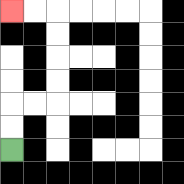{'start': '[0, 6]', 'end': '[0, 0]', 'path_directions': 'U,U,R,R,U,U,U,U,L,L', 'path_coordinates': '[[0, 6], [0, 5], [0, 4], [1, 4], [2, 4], [2, 3], [2, 2], [2, 1], [2, 0], [1, 0], [0, 0]]'}